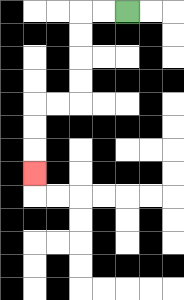{'start': '[5, 0]', 'end': '[1, 7]', 'path_directions': 'L,L,D,D,D,D,L,L,D,D,D', 'path_coordinates': '[[5, 0], [4, 0], [3, 0], [3, 1], [3, 2], [3, 3], [3, 4], [2, 4], [1, 4], [1, 5], [1, 6], [1, 7]]'}